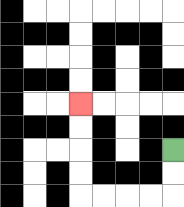{'start': '[7, 6]', 'end': '[3, 4]', 'path_directions': 'D,D,L,L,L,L,U,U,U,U', 'path_coordinates': '[[7, 6], [7, 7], [7, 8], [6, 8], [5, 8], [4, 8], [3, 8], [3, 7], [3, 6], [3, 5], [3, 4]]'}